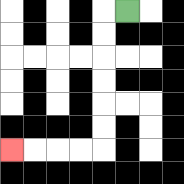{'start': '[5, 0]', 'end': '[0, 6]', 'path_directions': 'L,D,D,D,D,D,D,L,L,L,L', 'path_coordinates': '[[5, 0], [4, 0], [4, 1], [4, 2], [4, 3], [4, 4], [4, 5], [4, 6], [3, 6], [2, 6], [1, 6], [0, 6]]'}